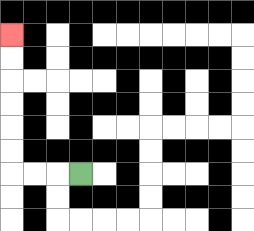{'start': '[3, 7]', 'end': '[0, 1]', 'path_directions': 'L,L,L,U,U,U,U,U,U', 'path_coordinates': '[[3, 7], [2, 7], [1, 7], [0, 7], [0, 6], [0, 5], [0, 4], [0, 3], [0, 2], [0, 1]]'}